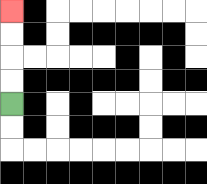{'start': '[0, 4]', 'end': '[0, 0]', 'path_directions': 'U,U,U,U', 'path_coordinates': '[[0, 4], [0, 3], [0, 2], [0, 1], [0, 0]]'}